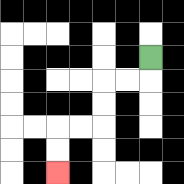{'start': '[6, 2]', 'end': '[2, 7]', 'path_directions': 'D,L,L,D,D,L,L,D,D', 'path_coordinates': '[[6, 2], [6, 3], [5, 3], [4, 3], [4, 4], [4, 5], [3, 5], [2, 5], [2, 6], [2, 7]]'}